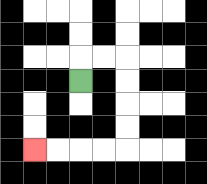{'start': '[3, 3]', 'end': '[1, 6]', 'path_directions': 'U,R,R,D,D,D,D,L,L,L,L', 'path_coordinates': '[[3, 3], [3, 2], [4, 2], [5, 2], [5, 3], [5, 4], [5, 5], [5, 6], [4, 6], [3, 6], [2, 6], [1, 6]]'}